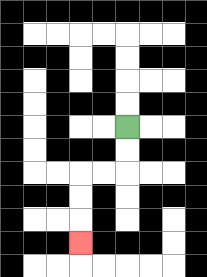{'start': '[5, 5]', 'end': '[3, 10]', 'path_directions': 'D,D,L,L,D,D,D', 'path_coordinates': '[[5, 5], [5, 6], [5, 7], [4, 7], [3, 7], [3, 8], [3, 9], [3, 10]]'}